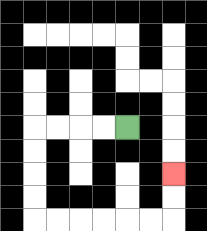{'start': '[5, 5]', 'end': '[7, 7]', 'path_directions': 'L,L,L,L,D,D,D,D,R,R,R,R,R,R,U,U', 'path_coordinates': '[[5, 5], [4, 5], [3, 5], [2, 5], [1, 5], [1, 6], [1, 7], [1, 8], [1, 9], [2, 9], [3, 9], [4, 9], [5, 9], [6, 9], [7, 9], [7, 8], [7, 7]]'}